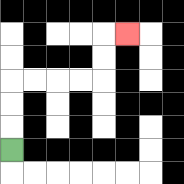{'start': '[0, 6]', 'end': '[5, 1]', 'path_directions': 'U,U,U,R,R,R,R,U,U,R', 'path_coordinates': '[[0, 6], [0, 5], [0, 4], [0, 3], [1, 3], [2, 3], [3, 3], [4, 3], [4, 2], [4, 1], [5, 1]]'}